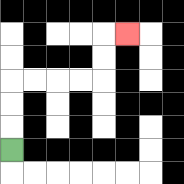{'start': '[0, 6]', 'end': '[5, 1]', 'path_directions': 'U,U,U,R,R,R,R,U,U,R', 'path_coordinates': '[[0, 6], [0, 5], [0, 4], [0, 3], [1, 3], [2, 3], [3, 3], [4, 3], [4, 2], [4, 1], [5, 1]]'}